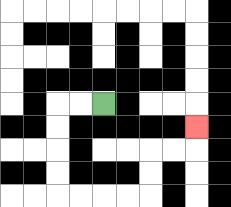{'start': '[4, 4]', 'end': '[8, 5]', 'path_directions': 'L,L,D,D,D,D,R,R,R,R,U,U,R,R,U', 'path_coordinates': '[[4, 4], [3, 4], [2, 4], [2, 5], [2, 6], [2, 7], [2, 8], [3, 8], [4, 8], [5, 8], [6, 8], [6, 7], [6, 6], [7, 6], [8, 6], [8, 5]]'}